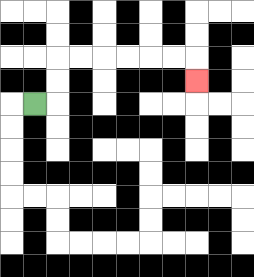{'start': '[1, 4]', 'end': '[8, 3]', 'path_directions': 'R,U,U,R,R,R,R,R,R,D', 'path_coordinates': '[[1, 4], [2, 4], [2, 3], [2, 2], [3, 2], [4, 2], [5, 2], [6, 2], [7, 2], [8, 2], [8, 3]]'}